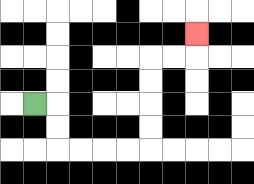{'start': '[1, 4]', 'end': '[8, 1]', 'path_directions': 'R,D,D,R,R,R,R,U,U,U,U,R,R,U', 'path_coordinates': '[[1, 4], [2, 4], [2, 5], [2, 6], [3, 6], [4, 6], [5, 6], [6, 6], [6, 5], [6, 4], [6, 3], [6, 2], [7, 2], [8, 2], [8, 1]]'}